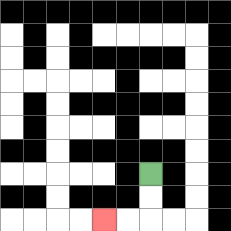{'start': '[6, 7]', 'end': '[4, 9]', 'path_directions': 'D,D,L,L', 'path_coordinates': '[[6, 7], [6, 8], [6, 9], [5, 9], [4, 9]]'}